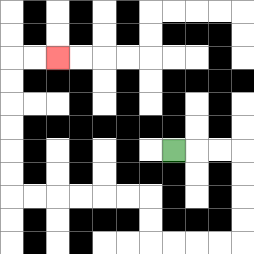{'start': '[7, 6]', 'end': '[2, 2]', 'path_directions': 'R,R,R,D,D,D,D,L,L,L,L,U,U,L,L,L,L,L,L,U,U,U,U,U,U,R,R', 'path_coordinates': '[[7, 6], [8, 6], [9, 6], [10, 6], [10, 7], [10, 8], [10, 9], [10, 10], [9, 10], [8, 10], [7, 10], [6, 10], [6, 9], [6, 8], [5, 8], [4, 8], [3, 8], [2, 8], [1, 8], [0, 8], [0, 7], [0, 6], [0, 5], [0, 4], [0, 3], [0, 2], [1, 2], [2, 2]]'}